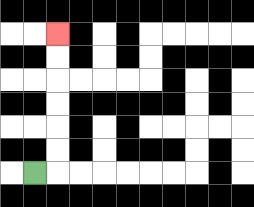{'start': '[1, 7]', 'end': '[2, 1]', 'path_directions': 'R,U,U,U,U,U,U', 'path_coordinates': '[[1, 7], [2, 7], [2, 6], [2, 5], [2, 4], [2, 3], [2, 2], [2, 1]]'}